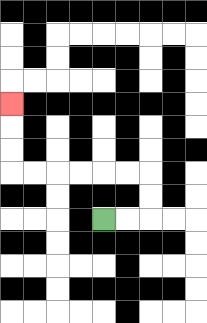{'start': '[4, 9]', 'end': '[0, 4]', 'path_directions': 'R,R,U,U,L,L,L,L,L,L,U,U,U', 'path_coordinates': '[[4, 9], [5, 9], [6, 9], [6, 8], [6, 7], [5, 7], [4, 7], [3, 7], [2, 7], [1, 7], [0, 7], [0, 6], [0, 5], [0, 4]]'}